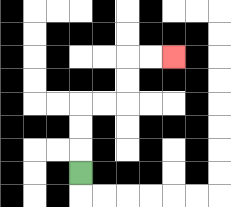{'start': '[3, 7]', 'end': '[7, 2]', 'path_directions': 'U,U,U,R,R,U,U,R,R', 'path_coordinates': '[[3, 7], [3, 6], [3, 5], [3, 4], [4, 4], [5, 4], [5, 3], [5, 2], [6, 2], [7, 2]]'}